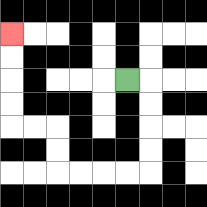{'start': '[5, 3]', 'end': '[0, 1]', 'path_directions': 'R,D,D,D,D,L,L,L,L,U,U,L,L,U,U,U,U', 'path_coordinates': '[[5, 3], [6, 3], [6, 4], [6, 5], [6, 6], [6, 7], [5, 7], [4, 7], [3, 7], [2, 7], [2, 6], [2, 5], [1, 5], [0, 5], [0, 4], [0, 3], [0, 2], [0, 1]]'}